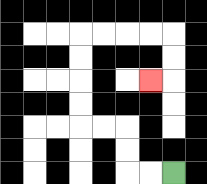{'start': '[7, 7]', 'end': '[6, 3]', 'path_directions': 'L,L,U,U,L,L,U,U,U,U,R,R,R,R,D,D,L', 'path_coordinates': '[[7, 7], [6, 7], [5, 7], [5, 6], [5, 5], [4, 5], [3, 5], [3, 4], [3, 3], [3, 2], [3, 1], [4, 1], [5, 1], [6, 1], [7, 1], [7, 2], [7, 3], [6, 3]]'}